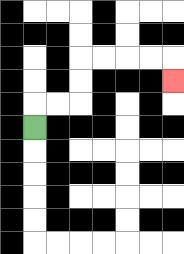{'start': '[1, 5]', 'end': '[7, 3]', 'path_directions': 'U,R,R,U,U,R,R,R,R,D', 'path_coordinates': '[[1, 5], [1, 4], [2, 4], [3, 4], [3, 3], [3, 2], [4, 2], [5, 2], [6, 2], [7, 2], [7, 3]]'}